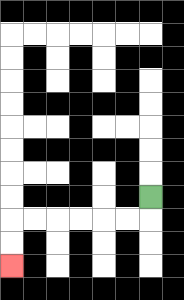{'start': '[6, 8]', 'end': '[0, 11]', 'path_directions': 'D,L,L,L,L,L,L,D,D', 'path_coordinates': '[[6, 8], [6, 9], [5, 9], [4, 9], [3, 9], [2, 9], [1, 9], [0, 9], [0, 10], [0, 11]]'}